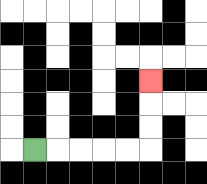{'start': '[1, 6]', 'end': '[6, 3]', 'path_directions': 'R,R,R,R,R,U,U,U', 'path_coordinates': '[[1, 6], [2, 6], [3, 6], [4, 6], [5, 6], [6, 6], [6, 5], [6, 4], [6, 3]]'}